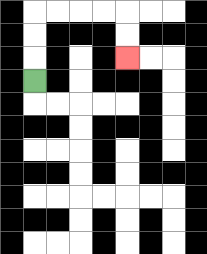{'start': '[1, 3]', 'end': '[5, 2]', 'path_directions': 'U,U,U,R,R,R,R,D,D', 'path_coordinates': '[[1, 3], [1, 2], [1, 1], [1, 0], [2, 0], [3, 0], [4, 0], [5, 0], [5, 1], [5, 2]]'}